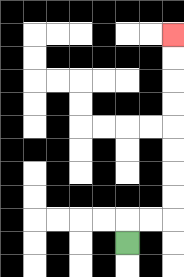{'start': '[5, 10]', 'end': '[7, 1]', 'path_directions': 'U,R,R,U,U,U,U,U,U,U,U', 'path_coordinates': '[[5, 10], [5, 9], [6, 9], [7, 9], [7, 8], [7, 7], [7, 6], [7, 5], [7, 4], [7, 3], [7, 2], [7, 1]]'}